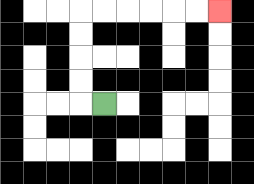{'start': '[4, 4]', 'end': '[9, 0]', 'path_directions': 'L,U,U,U,U,R,R,R,R,R,R', 'path_coordinates': '[[4, 4], [3, 4], [3, 3], [3, 2], [3, 1], [3, 0], [4, 0], [5, 0], [6, 0], [7, 0], [8, 0], [9, 0]]'}